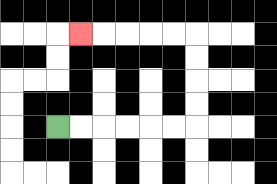{'start': '[2, 5]', 'end': '[3, 1]', 'path_directions': 'R,R,R,R,R,R,U,U,U,U,L,L,L,L,L', 'path_coordinates': '[[2, 5], [3, 5], [4, 5], [5, 5], [6, 5], [7, 5], [8, 5], [8, 4], [8, 3], [8, 2], [8, 1], [7, 1], [6, 1], [5, 1], [4, 1], [3, 1]]'}